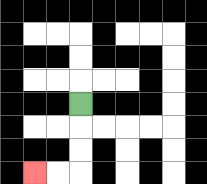{'start': '[3, 4]', 'end': '[1, 7]', 'path_directions': 'D,D,D,L,L', 'path_coordinates': '[[3, 4], [3, 5], [3, 6], [3, 7], [2, 7], [1, 7]]'}